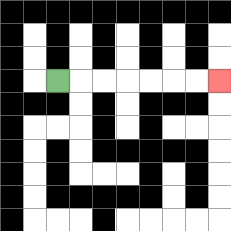{'start': '[2, 3]', 'end': '[9, 3]', 'path_directions': 'R,R,R,R,R,R,R', 'path_coordinates': '[[2, 3], [3, 3], [4, 3], [5, 3], [6, 3], [7, 3], [8, 3], [9, 3]]'}